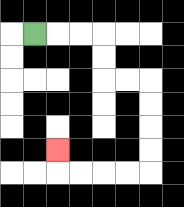{'start': '[1, 1]', 'end': '[2, 6]', 'path_directions': 'R,R,R,D,D,R,R,D,D,D,D,L,L,L,L,U', 'path_coordinates': '[[1, 1], [2, 1], [3, 1], [4, 1], [4, 2], [4, 3], [5, 3], [6, 3], [6, 4], [6, 5], [6, 6], [6, 7], [5, 7], [4, 7], [3, 7], [2, 7], [2, 6]]'}